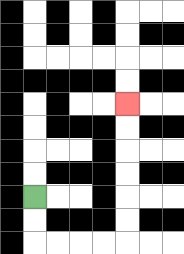{'start': '[1, 8]', 'end': '[5, 4]', 'path_directions': 'D,D,R,R,R,R,U,U,U,U,U,U', 'path_coordinates': '[[1, 8], [1, 9], [1, 10], [2, 10], [3, 10], [4, 10], [5, 10], [5, 9], [5, 8], [5, 7], [5, 6], [5, 5], [5, 4]]'}